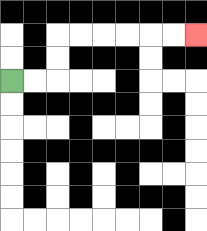{'start': '[0, 3]', 'end': '[8, 1]', 'path_directions': 'R,R,U,U,R,R,R,R,R,R', 'path_coordinates': '[[0, 3], [1, 3], [2, 3], [2, 2], [2, 1], [3, 1], [4, 1], [5, 1], [6, 1], [7, 1], [8, 1]]'}